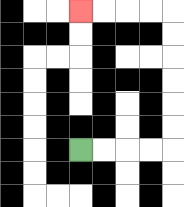{'start': '[3, 6]', 'end': '[3, 0]', 'path_directions': 'R,R,R,R,U,U,U,U,U,U,L,L,L,L', 'path_coordinates': '[[3, 6], [4, 6], [5, 6], [6, 6], [7, 6], [7, 5], [7, 4], [7, 3], [7, 2], [7, 1], [7, 0], [6, 0], [5, 0], [4, 0], [3, 0]]'}